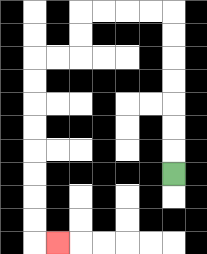{'start': '[7, 7]', 'end': '[2, 10]', 'path_directions': 'U,U,U,U,U,U,U,L,L,L,L,D,D,L,L,D,D,D,D,D,D,D,D,R', 'path_coordinates': '[[7, 7], [7, 6], [7, 5], [7, 4], [7, 3], [7, 2], [7, 1], [7, 0], [6, 0], [5, 0], [4, 0], [3, 0], [3, 1], [3, 2], [2, 2], [1, 2], [1, 3], [1, 4], [1, 5], [1, 6], [1, 7], [1, 8], [1, 9], [1, 10], [2, 10]]'}